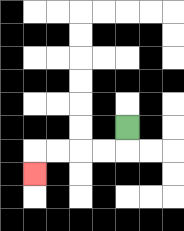{'start': '[5, 5]', 'end': '[1, 7]', 'path_directions': 'D,L,L,L,L,D', 'path_coordinates': '[[5, 5], [5, 6], [4, 6], [3, 6], [2, 6], [1, 6], [1, 7]]'}